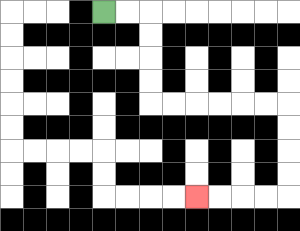{'start': '[4, 0]', 'end': '[8, 8]', 'path_directions': 'R,R,D,D,D,D,R,R,R,R,R,R,D,D,D,D,L,L,L,L', 'path_coordinates': '[[4, 0], [5, 0], [6, 0], [6, 1], [6, 2], [6, 3], [6, 4], [7, 4], [8, 4], [9, 4], [10, 4], [11, 4], [12, 4], [12, 5], [12, 6], [12, 7], [12, 8], [11, 8], [10, 8], [9, 8], [8, 8]]'}